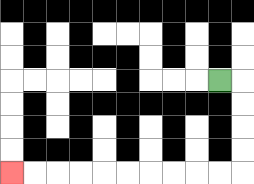{'start': '[9, 3]', 'end': '[0, 7]', 'path_directions': 'R,D,D,D,D,L,L,L,L,L,L,L,L,L,L', 'path_coordinates': '[[9, 3], [10, 3], [10, 4], [10, 5], [10, 6], [10, 7], [9, 7], [8, 7], [7, 7], [6, 7], [5, 7], [4, 7], [3, 7], [2, 7], [1, 7], [0, 7]]'}